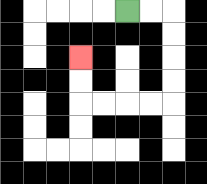{'start': '[5, 0]', 'end': '[3, 2]', 'path_directions': 'R,R,D,D,D,D,L,L,L,L,U,U', 'path_coordinates': '[[5, 0], [6, 0], [7, 0], [7, 1], [7, 2], [7, 3], [7, 4], [6, 4], [5, 4], [4, 4], [3, 4], [3, 3], [3, 2]]'}